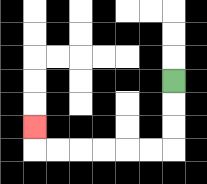{'start': '[7, 3]', 'end': '[1, 5]', 'path_directions': 'D,D,D,L,L,L,L,L,L,U', 'path_coordinates': '[[7, 3], [7, 4], [7, 5], [7, 6], [6, 6], [5, 6], [4, 6], [3, 6], [2, 6], [1, 6], [1, 5]]'}